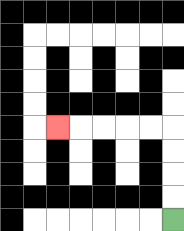{'start': '[7, 9]', 'end': '[2, 5]', 'path_directions': 'U,U,U,U,L,L,L,L,L', 'path_coordinates': '[[7, 9], [7, 8], [7, 7], [7, 6], [7, 5], [6, 5], [5, 5], [4, 5], [3, 5], [2, 5]]'}